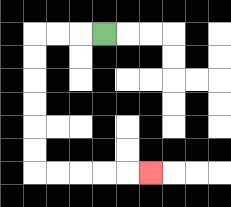{'start': '[4, 1]', 'end': '[6, 7]', 'path_directions': 'L,L,L,D,D,D,D,D,D,R,R,R,R,R', 'path_coordinates': '[[4, 1], [3, 1], [2, 1], [1, 1], [1, 2], [1, 3], [1, 4], [1, 5], [1, 6], [1, 7], [2, 7], [3, 7], [4, 7], [5, 7], [6, 7]]'}